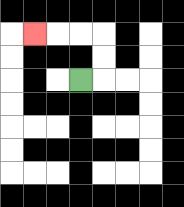{'start': '[3, 3]', 'end': '[1, 1]', 'path_directions': 'R,U,U,L,L,L', 'path_coordinates': '[[3, 3], [4, 3], [4, 2], [4, 1], [3, 1], [2, 1], [1, 1]]'}